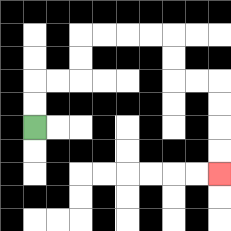{'start': '[1, 5]', 'end': '[9, 7]', 'path_directions': 'U,U,R,R,U,U,R,R,R,R,D,D,R,R,D,D,D,D', 'path_coordinates': '[[1, 5], [1, 4], [1, 3], [2, 3], [3, 3], [3, 2], [3, 1], [4, 1], [5, 1], [6, 1], [7, 1], [7, 2], [7, 3], [8, 3], [9, 3], [9, 4], [9, 5], [9, 6], [9, 7]]'}